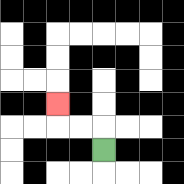{'start': '[4, 6]', 'end': '[2, 4]', 'path_directions': 'U,L,L,U', 'path_coordinates': '[[4, 6], [4, 5], [3, 5], [2, 5], [2, 4]]'}